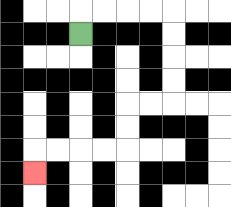{'start': '[3, 1]', 'end': '[1, 7]', 'path_directions': 'U,R,R,R,R,D,D,D,D,L,L,D,D,L,L,L,L,D', 'path_coordinates': '[[3, 1], [3, 0], [4, 0], [5, 0], [6, 0], [7, 0], [7, 1], [7, 2], [7, 3], [7, 4], [6, 4], [5, 4], [5, 5], [5, 6], [4, 6], [3, 6], [2, 6], [1, 6], [1, 7]]'}